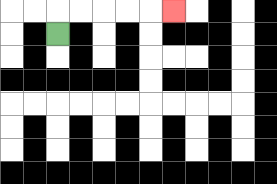{'start': '[2, 1]', 'end': '[7, 0]', 'path_directions': 'U,R,R,R,R,R', 'path_coordinates': '[[2, 1], [2, 0], [3, 0], [4, 0], [5, 0], [6, 0], [7, 0]]'}